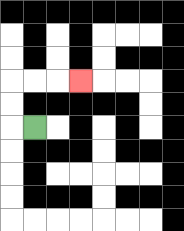{'start': '[1, 5]', 'end': '[3, 3]', 'path_directions': 'L,U,U,R,R,R', 'path_coordinates': '[[1, 5], [0, 5], [0, 4], [0, 3], [1, 3], [2, 3], [3, 3]]'}